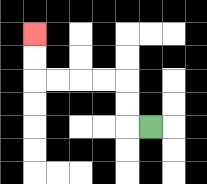{'start': '[6, 5]', 'end': '[1, 1]', 'path_directions': 'L,U,U,L,L,L,L,U,U', 'path_coordinates': '[[6, 5], [5, 5], [5, 4], [5, 3], [4, 3], [3, 3], [2, 3], [1, 3], [1, 2], [1, 1]]'}